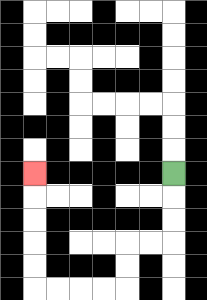{'start': '[7, 7]', 'end': '[1, 7]', 'path_directions': 'D,D,D,L,L,D,D,L,L,L,L,U,U,U,U,U', 'path_coordinates': '[[7, 7], [7, 8], [7, 9], [7, 10], [6, 10], [5, 10], [5, 11], [5, 12], [4, 12], [3, 12], [2, 12], [1, 12], [1, 11], [1, 10], [1, 9], [1, 8], [1, 7]]'}